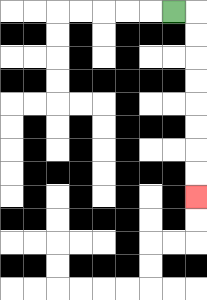{'start': '[7, 0]', 'end': '[8, 8]', 'path_directions': 'R,D,D,D,D,D,D,D,D', 'path_coordinates': '[[7, 0], [8, 0], [8, 1], [8, 2], [8, 3], [8, 4], [8, 5], [8, 6], [8, 7], [8, 8]]'}